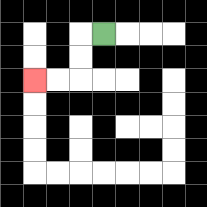{'start': '[4, 1]', 'end': '[1, 3]', 'path_directions': 'L,D,D,L,L', 'path_coordinates': '[[4, 1], [3, 1], [3, 2], [3, 3], [2, 3], [1, 3]]'}